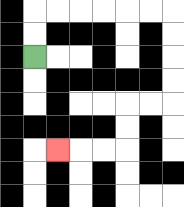{'start': '[1, 2]', 'end': '[2, 6]', 'path_directions': 'U,U,R,R,R,R,R,R,D,D,D,D,L,L,D,D,L,L,L', 'path_coordinates': '[[1, 2], [1, 1], [1, 0], [2, 0], [3, 0], [4, 0], [5, 0], [6, 0], [7, 0], [7, 1], [7, 2], [7, 3], [7, 4], [6, 4], [5, 4], [5, 5], [5, 6], [4, 6], [3, 6], [2, 6]]'}